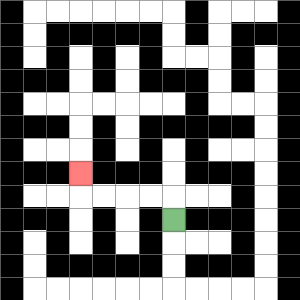{'start': '[7, 9]', 'end': '[3, 7]', 'path_directions': 'U,L,L,L,L,U', 'path_coordinates': '[[7, 9], [7, 8], [6, 8], [5, 8], [4, 8], [3, 8], [3, 7]]'}